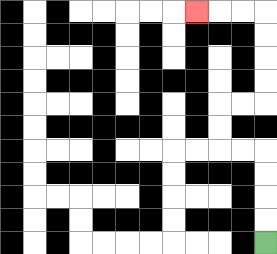{'start': '[11, 10]', 'end': '[8, 0]', 'path_directions': 'U,U,U,U,L,L,U,U,R,R,U,U,U,U,L,L,L', 'path_coordinates': '[[11, 10], [11, 9], [11, 8], [11, 7], [11, 6], [10, 6], [9, 6], [9, 5], [9, 4], [10, 4], [11, 4], [11, 3], [11, 2], [11, 1], [11, 0], [10, 0], [9, 0], [8, 0]]'}